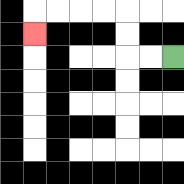{'start': '[7, 2]', 'end': '[1, 1]', 'path_directions': 'L,L,U,U,L,L,L,L,D', 'path_coordinates': '[[7, 2], [6, 2], [5, 2], [5, 1], [5, 0], [4, 0], [3, 0], [2, 0], [1, 0], [1, 1]]'}